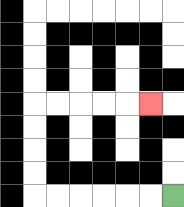{'start': '[7, 8]', 'end': '[6, 4]', 'path_directions': 'L,L,L,L,L,L,U,U,U,U,R,R,R,R,R', 'path_coordinates': '[[7, 8], [6, 8], [5, 8], [4, 8], [3, 8], [2, 8], [1, 8], [1, 7], [1, 6], [1, 5], [1, 4], [2, 4], [3, 4], [4, 4], [5, 4], [6, 4]]'}